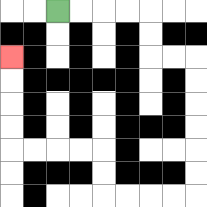{'start': '[2, 0]', 'end': '[0, 2]', 'path_directions': 'R,R,R,R,D,D,R,R,D,D,D,D,D,D,L,L,L,L,U,U,L,L,L,L,U,U,U,U', 'path_coordinates': '[[2, 0], [3, 0], [4, 0], [5, 0], [6, 0], [6, 1], [6, 2], [7, 2], [8, 2], [8, 3], [8, 4], [8, 5], [8, 6], [8, 7], [8, 8], [7, 8], [6, 8], [5, 8], [4, 8], [4, 7], [4, 6], [3, 6], [2, 6], [1, 6], [0, 6], [0, 5], [0, 4], [0, 3], [0, 2]]'}